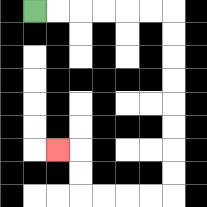{'start': '[1, 0]', 'end': '[2, 6]', 'path_directions': 'R,R,R,R,R,R,D,D,D,D,D,D,D,D,L,L,L,L,U,U,L', 'path_coordinates': '[[1, 0], [2, 0], [3, 0], [4, 0], [5, 0], [6, 0], [7, 0], [7, 1], [7, 2], [7, 3], [7, 4], [7, 5], [7, 6], [7, 7], [7, 8], [6, 8], [5, 8], [4, 8], [3, 8], [3, 7], [3, 6], [2, 6]]'}